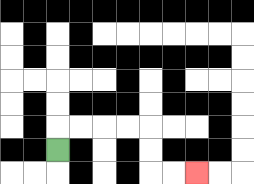{'start': '[2, 6]', 'end': '[8, 7]', 'path_directions': 'U,R,R,R,R,D,D,R,R', 'path_coordinates': '[[2, 6], [2, 5], [3, 5], [4, 5], [5, 5], [6, 5], [6, 6], [6, 7], [7, 7], [8, 7]]'}